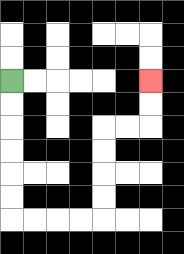{'start': '[0, 3]', 'end': '[6, 3]', 'path_directions': 'D,D,D,D,D,D,R,R,R,R,U,U,U,U,R,R,U,U', 'path_coordinates': '[[0, 3], [0, 4], [0, 5], [0, 6], [0, 7], [0, 8], [0, 9], [1, 9], [2, 9], [3, 9], [4, 9], [4, 8], [4, 7], [4, 6], [4, 5], [5, 5], [6, 5], [6, 4], [6, 3]]'}